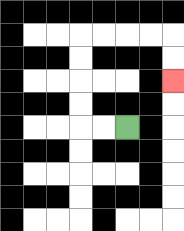{'start': '[5, 5]', 'end': '[7, 3]', 'path_directions': 'L,L,U,U,U,U,R,R,R,R,D,D', 'path_coordinates': '[[5, 5], [4, 5], [3, 5], [3, 4], [3, 3], [3, 2], [3, 1], [4, 1], [5, 1], [6, 1], [7, 1], [7, 2], [7, 3]]'}